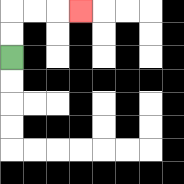{'start': '[0, 2]', 'end': '[3, 0]', 'path_directions': 'U,U,R,R,R', 'path_coordinates': '[[0, 2], [0, 1], [0, 0], [1, 0], [2, 0], [3, 0]]'}